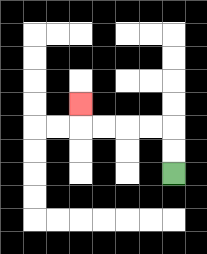{'start': '[7, 7]', 'end': '[3, 4]', 'path_directions': 'U,U,L,L,L,L,U', 'path_coordinates': '[[7, 7], [7, 6], [7, 5], [6, 5], [5, 5], [4, 5], [3, 5], [3, 4]]'}